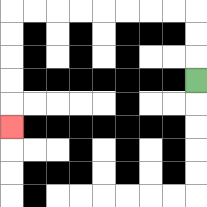{'start': '[8, 3]', 'end': '[0, 5]', 'path_directions': 'U,U,U,L,L,L,L,L,L,L,L,D,D,D,D,D', 'path_coordinates': '[[8, 3], [8, 2], [8, 1], [8, 0], [7, 0], [6, 0], [5, 0], [4, 0], [3, 0], [2, 0], [1, 0], [0, 0], [0, 1], [0, 2], [0, 3], [0, 4], [0, 5]]'}